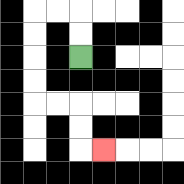{'start': '[3, 2]', 'end': '[4, 6]', 'path_directions': 'U,U,L,L,D,D,D,D,R,R,D,D,R', 'path_coordinates': '[[3, 2], [3, 1], [3, 0], [2, 0], [1, 0], [1, 1], [1, 2], [1, 3], [1, 4], [2, 4], [3, 4], [3, 5], [3, 6], [4, 6]]'}